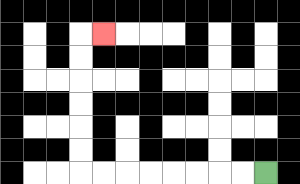{'start': '[11, 7]', 'end': '[4, 1]', 'path_directions': 'L,L,L,L,L,L,L,L,U,U,U,U,U,U,R', 'path_coordinates': '[[11, 7], [10, 7], [9, 7], [8, 7], [7, 7], [6, 7], [5, 7], [4, 7], [3, 7], [3, 6], [3, 5], [3, 4], [3, 3], [3, 2], [3, 1], [4, 1]]'}